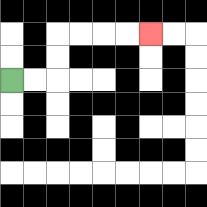{'start': '[0, 3]', 'end': '[6, 1]', 'path_directions': 'R,R,U,U,R,R,R,R', 'path_coordinates': '[[0, 3], [1, 3], [2, 3], [2, 2], [2, 1], [3, 1], [4, 1], [5, 1], [6, 1]]'}